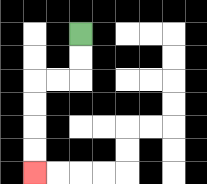{'start': '[3, 1]', 'end': '[1, 7]', 'path_directions': 'D,D,L,L,D,D,D,D', 'path_coordinates': '[[3, 1], [3, 2], [3, 3], [2, 3], [1, 3], [1, 4], [1, 5], [1, 6], [1, 7]]'}